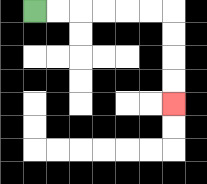{'start': '[1, 0]', 'end': '[7, 4]', 'path_directions': 'R,R,R,R,R,R,D,D,D,D', 'path_coordinates': '[[1, 0], [2, 0], [3, 0], [4, 0], [5, 0], [6, 0], [7, 0], [7, 1], [7, 2], [7, 3], [7, 4]]'}